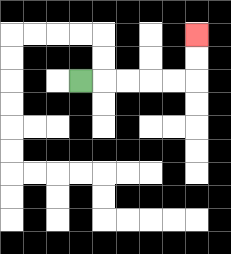{'start': '[3, 3]', 'end': '[8, 1]', 'path_directions': 'R,R,R,R,R,U,U', 'path_coordinates': '[[3, 3], [4, 3], [5, 3], [6, 3], [7, 3], [8, 3], [8, 2], [8, 1]]'}